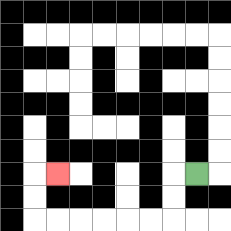{'start': '[8, 7]', 'end': '[2, 7]', 'path_directions': 'L,D,D,L,L,L,L,L,L,U,U,R', 'path_coordinates': '[[8, 7], [7, 7], [7, 8], [7, 9], [6, 9], [5, 9], [4, 9], [3, 9], [2, 9], [1, 9], [1, 8], [1, 7], [2, 7]]'}